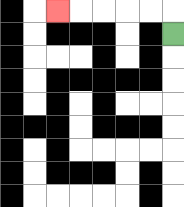{'start': '[7, 1]', 'end': '[2, 0]', 'path_directions': 'U,L,L,L,L,L', 'path_coordinates': '[[7, 1], [7, 0], [6, 0], [5, 0], [4, 0], [3, 0], [2, 0]]'}